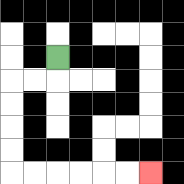{'start': '[2, 2]', 'end': '[6, 7]', 'path_directions': 'D,L,L,D,D,D,D,R,R,R,R,R,R', 'path_coordinates': '[[2, 2], [2, 3], [1, 3], [0, 3], [0, 4], [0, 5], [0, 6], [0, 7], [1, 7], [2, 7], [3, 7], [4, 7], [5, 7], [6, 7]]'}